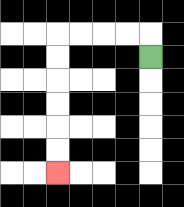{'start': '[6, 2]', 'end': '[2, 7]', 'path_directions': 'U,L,L,L,L,D,D,D,D,D,D', 'path_coordinates': '[[6, 2], [6, 1], [5, 1], [4, 1], [3, 1], [2, 1], [2, 2], [2, 3], [2, 4], [2, 5], [2, 6], [2, 7]]'}